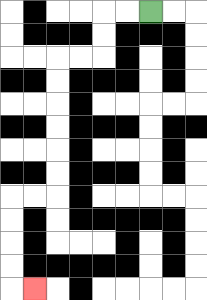{'start': '[6, 0]', 'end': '[1, 12]', 'path_directions': 'L,L,D,D,L,L,D,D,D,D,D,D,L,L,D,D,D,D,R', 'path_coordinates': '[[6, 0], [5, 0], [4, 0], [4, 1], [4, 2], [3, 2], [2, 2], [2, 3], [2, 4], [2, 5], [2, 6], [2, 7], [2, 8], [1, 8], [0, 8], [0, 9], [0, 10], [0, 11], [0, 12], [1, 12]]'}